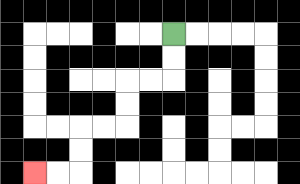{'start': '[7, 1]', 'end': '[1, 7]', 'path_directions': 'D,D,L,L,D,D,L,L,D,D,L,L', 'path_coordinates': '[[7, 1], [7, 2], [7, 3], [6, 3], [5, 3], [5, 4], [5, 5], [4, 5], [3, 5], [3, 6], [3, 7], [2, 7], [1, 7]]'}